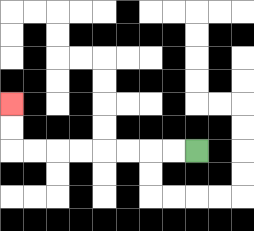{'start': '[8, 6]', 'end': '[0, 4]', 'path_directions': 'L,L,L,L,L,L,L,L,U,U', 'path_coordinates': '[[8, 6], [7, 6], [6, 6], [5, 6], [4, 6], [3, 6], [2, 6], [1, 6], [0, 6], [0, 5], [0, 4]]'}